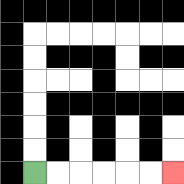{'start': '[1, 7]', 'end': '[7, 7]', 'path_directions': 'R,R,R,R,R,R', 'path_coordinates': '[[1, 7], [2, 7], [3, 7], [4, 7], [5, 7], [6, 7], [7, 7]]'}